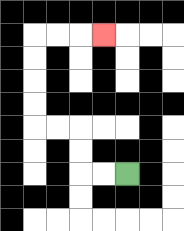{'start': '[5, 7]', 'end': '[4, 1]', 'path_directions': 'L,L,U,U,L,L,U,U,U,U,R,R,R', 'path_coordinates': '[[5, 7], [4, 7], [3, 7], [3, 6], [3, 5], [2, 5], [1, 5], [1, 4], [1, 3], [1, 2], [1, 1], [2, 1], [3, 1], [4, 1]]'}